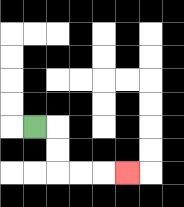{'start': '[1, 5]', 'end': '[5, 7]', 'path_directions': 'R,D,D,R,R,R', 'path_coordinates': '[[1, 5], [2, 5], [2, 6], [2, 7], [3, 7], [4, 7], [5, 7]]'}